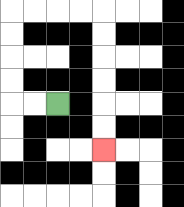{'start': '[2, 4]', 'end': '[4, 6]', 'path_directions': 'L,L,U,U,U,U,R,R,R,R,D,D,D,D,D,D', 'path_coordinates': '[[2, 4], [1, 4], [0, 4], [0, 3], [0, 2], [0, 1], [0, 0], [1, 0], [2, 0], [3, 0], [4, 0], [4, 1], [4, 2], [4, 3], [4, 4], [4, 5], [4, 6]]'}